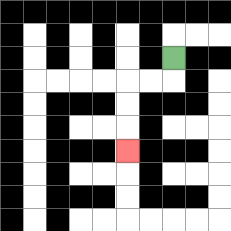{'start': '[7, 2]', 'end': '[5, 6]', 'path_directions': 'D,L,L,D,D,D', 'path_coordinates': '[[7, 2], [7, 3], [6, 3], [5, 3], [5, 4], [5, 5], [5, 6]]'}